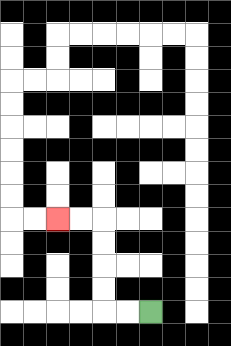{'start': '[6, 13]', 'end': '[2, 9]', 'path_directions': 'L,L,U,U,U,U,L,L', 'path_coordinates': '[[6, 13], [5, 13], [4, 13], [4, 12], [4, 11], [4, 10], [4, 9], [3, 9], [2, 9]]'}